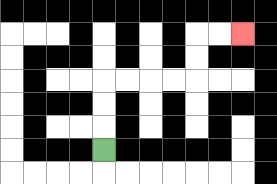{'start': '[4, 6]', 'end': '[10, 1]', 'path_directions': 'U,U,U,R,R,R,R,U,U,R,R', 'path_coordinates': '[[4, 6], [4, 5], [4, 4], [4, 3], [5, 3], [6, 3], [7, 3], [8, 3], [8, 2], [8, 1], [9, 1], [10, 1]]'}